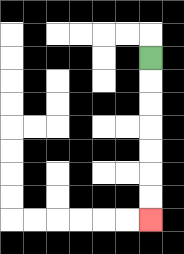{'start': '[6, 2]', 'end': '[6, 9]', 'path_directions': 'D,D,D,D,D,D,D', 'path_coordinates': '[[6, 2], [6, 3], [6, 4], [6, 5], [6, 6], [6, 7], [6, 8], [6, 9]]'}